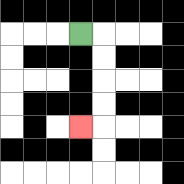{'start': '[3, 1]', 'end': '[3, 5]', 'path_directions': 'R,D,D,D,D,L', 'path_coordinates': '[[3, 1], [4, 1], [4, 2], [4, 3], [4, 4], [4, 5], [3, 5]]'}